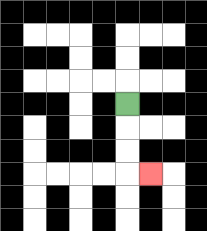{'start': '[5, 4]', 'end': '[6, 7]', 'path_directions': 'D,D,D,R', 'path_coordinates': '[[5, 4], [5, 5], [5, 6], [5, 7], [6, 7]]'}